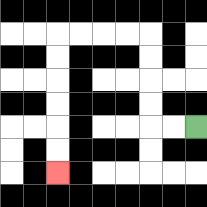{'start': '[8, 5]', 'end': '[2, 7]', 'path_directions': 'L,L,U,U,U,U,L,L,L,L,D,D,D,D,D,D', 'path_coordinates': '[[8, 5], [7, 5], [6, 5], [6, 4], [6, 3], [6, 2], [6, 1], [5, 1], [4, 1], [3, 1], [2, 1], [2, 2], [2, 3], [2, 4], [2, 5], [2, 6], [2, 7]]'}